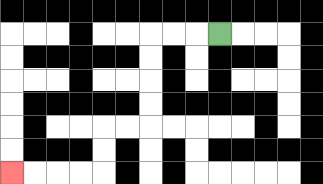{'start': '[9, 1]', 'end': '[0, 7]', 'path_directions': 'L,L,L,D,D,D,D,L,L,D,D,L,L,L,L', 'path_coordinates': '[[9, 1], [8, 1], [7, 1], [6, 1], [6, 2], [6, 3], [6, 4], [6, 5], [5, 5], [4, 5], [4, 6], [4, 7], [3, 7], [2, 7], [1, 7], [0, 7]]'}